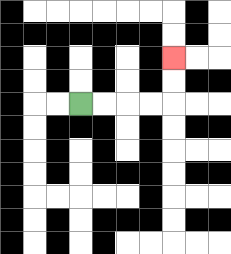{'start': '[3, 4]', 'end': '[7, 2]', 'path_directions': 'R,R,R,R,U,U', 'path_coordinates': '[[3, 4], [4, 4], [5, 4], [6, 4], [7, 4], [7, 3], [7, 2]]'}